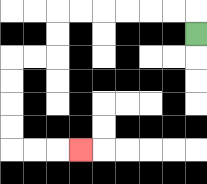{'start': '[8, 1]', 'end': '[3, 6]', 'path_directions': 'U,L,L,L,L,L,L,D,D,L,L,D,D,D,D,R,R,R', 'path_coordinates': '[[8, 1], [8, 0], [7, 0], [6, 0], [5, 0], [4, 0], [3, 0], [2, 0], [2, 1], [2, 2], [1, 2], [0, 2], [0, 3], [0, 4], [0, 5], [0, 6], [1, 6], [2, 6], [3, 6]]'}